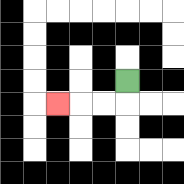{'start': '[5, 3]', 'end': '[2, 4]', 'path_directions': 'D,L,L,L', 'path_coordinates': '[[5, 3], [5, 4], [4, 4], [3, 4], [2, 4]]'}